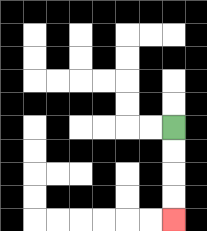{'start': '[7, 5]', 'end': '[7, 9]', 'path_directions': 'D,D,D,D', 'path_coordinates': '[[7, 5], [7, 6], [7, 7], [7, 8], [7, 9]]'}